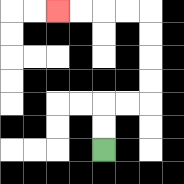{'start': '[4, 6]', 'end': '[2, 0]', 'path_directions': 'U,U,R,R,U,U,U,U,L,L,L,L', 'path_coordinates': '[[4, 6], [4, 5], [4, 4], [5, 4], [6, 4], [6, 3], [6, 2], [6, 1], [6, 0], [5, 0], [4, 0], [3, 0], [2, 0]]'}